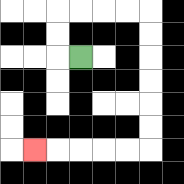{'start': '[3, 2]', 'end': '[1, 6]', 'path_directions': 'L,U,U,R,R,R,R,D,D,D,D,D,D,L,L,L,L,L', 'path_coordinates': '[[3, 2], [2, 2], [2, 1], [2, 0], [3, 0], [4, 0], [5, 0], [6, 0], [6, 1], [6, 2], [6, 3], [6, 4], [6, 5], [6, 6], [5, 6], [4, 6], [3, 6], [2, 6], [1, 6]]'}